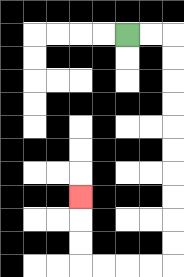{'start': '[5, 1]', 'end': '[3, 8]', 'path_directions': 'R,R,D,D,D,D,D,D,D,D,D,D,L,L,L,L,U,U,U', 'path_coordinates': '[[5, 1], [6, 1], [7, 1], [7, 2], [7, 3], [7, 4], [7, 5], [7, 6], [7, 7], [7, 8], [7, 9], [7, 10], [7, 11], [6, 11], [5, 11], [4, 11], [3, 11], [3, 10], [3, 9], [3, 8]]'}